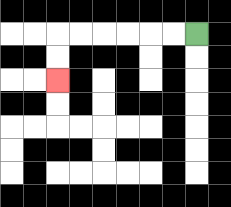{'start': '[8, 1]', 'end': '[2, 3]', 'path_directions': 'L,L,L,L,L,L,D,D', 'path_coordinates': '[[8, 1], [7, 1], [6, 1], [5, 1], [4, 1], [3, 1], [2, 1], [2, 2], [2, 3]]'}